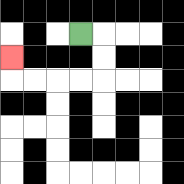{'start': '[3, 1]', 'end': '[0, 2]', 'path_directions': 'R,D,D,L,L,L,L,U', 'path_coordinates': '[[3, 1], [4, 1], [4, 2], [4, 3], [3, 3], [2, 3], [1, 3], [0, 3], [0, 2]]'}